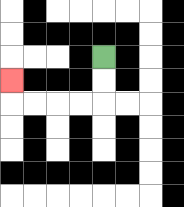{'start': '[4, 2]', 'end': '[0, 3]', 'path_directions': 'D,D,L,L,L,L,U', 'path_coordinates': '[[4, 2], [4, 3], [4, 4], [3, 4], [2, 4], [1, 4], [0, 4], [0, 3]]'}